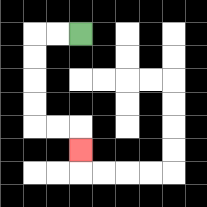{'start': '[3, 1]', 'end': '[3, 6]', 'path_directions': 'L,L,D,D,D,D,R,R,D', 'path_coordinates': '[[3, 1], [2, 1], [1, 1], [1, 2], [1, 3], [1, 4], [1, 5], [2, 5], [3, 5], [3, 6]]'}